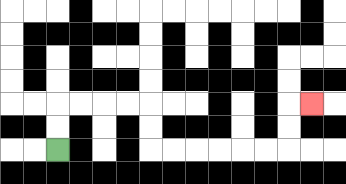{'start': '[2, 6]', 'end': '[13, 4]', 'path_directions': 'U,U,R,R,R,R,D,D,R,R,R,R,R,R,U,U,R', 'path_coordinates': '[[2, 6], [2, 5], [2, 4], [3, 4], [4, 4], [5, 4], [6, 4], [6, 5], [6, 6], [7, 6], [8, 6], [9, 6], [10, 6], [11, 6], [12, 6], [12, 5], [12, 4], [13, 4]]'}